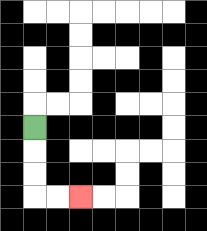{'start': '[1, 5]', 'end': '[3, 8]', 'path_directions': 'D,D,D,R,R', 'path_coordinates': '[[1, 5], [1, 6], [1, 7], [1, 8], [2, 8], [3, 8]]'}